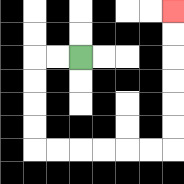{'start': '[3, 2]', 'end': '[7, 0]', 'path_directions': 'L,L,D,D,D,D,R,R,R,R,R,R,U,U,U,U,U,U', 'path_coordinates': '[[3, 2], [2, 2], [1, 2], [1, 3], [1, 4], [1, 5], [1, 6], [2, 6], [3, 6], [4, 6], [5, 6], [6, 6], [7, 6], [7, 5], [7, 4], [7, 3], [7, 2], [7, 1], [7, 0]]'}